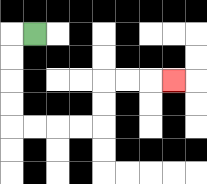{'start': '[1, 1]', 'end': '[7, 3]', 'path_directions': 'L,D,D,D,D,R,R,R,R,U,U,R,R,R', 'path_coordinates': '[[1, 1], [0, 1], [0, 2], [0, 3], [0, 4], [0, 5], [1, 5], [2, 5], [3, 5], [4, 5], [4, 4], [4, 3], [5, 3], [6, 3], [7, 3]]'}